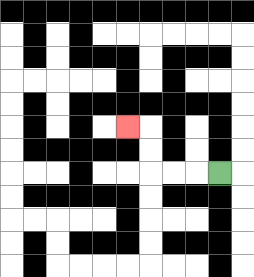{'start': '[9, 7]', 'end': '[5, 5]', 'path_directions': 'L,L,L,U,U,L', 'path_coordinates': '[[9, 7], [8, 7], [7, 7], [6, 7], [6, 6], [6, 5], [5, 5]]'}